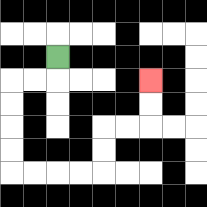{'start': '[2, 2]', 'end': '[6, 3]', 'path_directions': 'D,L,L,D,D,D,D,R,R,R,R,U,U,R,R,U,U', 'path_coordinates': '[[2, 2], [2, 3], [1, 3], [0, 3], [0, 4], [0, 5], [0, 6], [0, 7], [1, 7], [2, 7], [3, 7], [4, 7], [4, 6], [4, 5], [5, 5], [6, 5], [6, 4], [6, 3]]'}